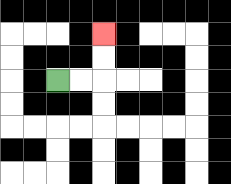{'start': '[2, 3]', 'end': '[4, 1]', 'path_directions': 'R,R,U,U', 'path_coordinates': '[[2, 3], [3, 3], [4, 3], [4, 2], [4, 1]]'}